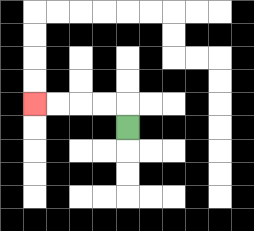{'start': '[5, 5]', 'end': '[1, 4]', 'path_directions': 'U,L,L,L,L', 'path_coordinates': '[[5, 5], [5, 4], [4, 4], [3, 4], [2, 4], [1, 4]]'}